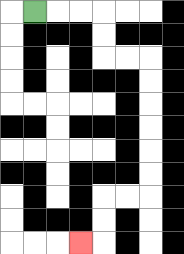{'start': '[1, 0]', 'end': '[3, 10]', 'path_directions': 'R,R,R,D,D,R,R,D,D,D,D,D,D,L,L,D,D,L', 'path_coordinates': '[[1, 0], [2, 0], [3, 0], [4, 0], [4, 1], [4, 2], [5, 2], [6, 2], [6, 3], [6, 4], [6, 5], [6, 6], [6, 7], [6, 8], [5, 8], [4, 8], [4, 9], [4, 10], [3, 10]]'}